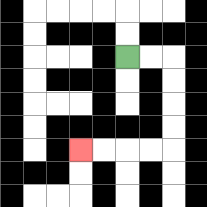{'start': '[5, 2]', 'end': '[3, 6]', 'path_directions': 'R,R,D,D,D,D,L,L,L,L', 'path_coordinates': '[[5, 2], [6, 2], [7, 2], [7, 3], [7, 4], [7, 5], [7, 6], [6, 6], [5, 6], [4, 6], [3, 6]]'}